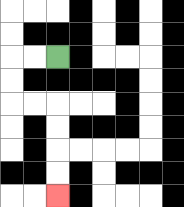{'start': '[2, 2]', 'end': '[2, 8]', 'path_directions': 'L,L,D,D,R,R,D,D,D,D', 'path_coordinates': '[[2, 2], [1, 2], [0, 2], [0, 3], [0, 4], [1, 4], [2, 4], [2, 5], [2, 6], [2, 7], [2, 8]]'}